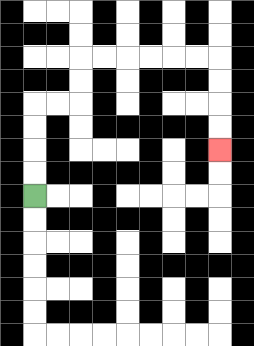{'start': '[1, 8]', 'end': '[9, 6]', 'path_directions': 'U,U,U,U,R,R,U,U,R,R,R,R,R,R,D,D,D,D', 'path_coordinates': '[[1, 8], [1, 7], [1, 6], [1, 5], [1, 4], [2, 4], [3, 4], [3, 3], [3, 2], [4, 2], [5, 2], [6, 2], [7, 2], [8, 2], [9, 2], [9, 3], [9, 4], [9, 5], [9, 6]]'}